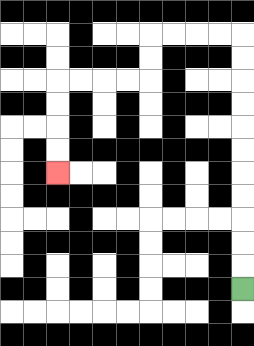{'start': '[10, 12]', 'end': '[2, 7]', 'path_directions': 'U,U,U,U,U,U,U,U,U,U,U,L,L,L,L,D,D,L,L,L,L,D,D,D,D', 'path_coordinates': '[[10, 12], [10, 11], [10, 10], [10, 9], [10, 8], [10, 7], [10, 6], [10, 5], [10, 4], [10, 3], [10, 2], [10, 1], [9, 1], [8, 1], [7, 1], [6, 1], [6, 2], [6, 3], [5, 3], [4, 3], [3, 3], [2, 3], [2, 4], [2, 5], [2, 6], [2, 7]]'}